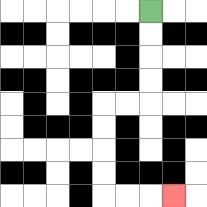{'start': '[6, 0]', 'end': '[7, 8]', 'path_directions': 'D,D,D,D,L,L,D,D,D,D,R,R,R', 'path_coordinates': '[[6, 0], [6, 1], [6, 2], [6, 3], [6, 4], [5, 4], [4, 4], [4, 5], [4, 6], [4, 7], [4, 8], [5, 8], [6, 8], [7, 8]]'}